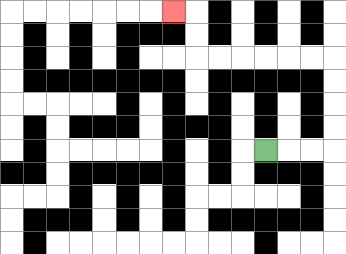{'start': '[11, 6]', 'end': '[7, 0]', 'path_directions': 'R,R,R,U,U,U,U,L,L,L,L,L,L,U,U,L', 'path_coordinates': '[[11, 6], [12, 6], [13, 6], [14, 6], [14, 5], [14, 4], [14, 3], [14, 2], [13, 2], [12, 2], [11, 2], [10, 2], [9, 2], [8, 2], [8, 1], [8, 0], [7, 0]]'}